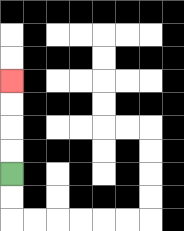{'start': '[0, 7]', 'end': '[0, 3]', 'path_directions': 'U,U,U,U', 'path_coordinates': '[[0, 7], [0, 6], [0, 5], [0, 4], [0, 3]]'}